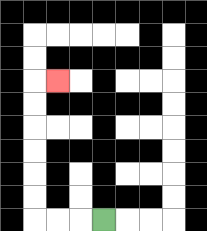{'start': '[4, 9]', 'end': '[2, 3]', 'path_directions': 'L,L,L,U,U,U,U,U,U,R', 'path_coordinates': '[[4, 9], [3, 9], [2, 9], [1, 9], [1, 8], [1, 7], [1, 6], [1, 5], [1, 4], [1, 3], [2, 3]]'}